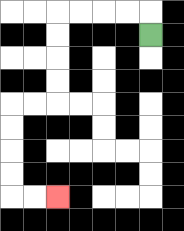{'start': '[6, 1]', 'end': '[2, 8]', 'path_directions': 'U,L,L,L,L,D,D,D,D,L,L,D,D,D,D,R,R', 'path_coordinates': '[[6, 1], [6, 0], [5, 0], [4, 0], [3, 0], [2, 0], [2, 1], [2, 2], [2, 3], [2, 4], [1, 4], [0, 4], [0, 5], [0, 6], [0, 7], [0, 8], [1, 8], [2, 8]]'}